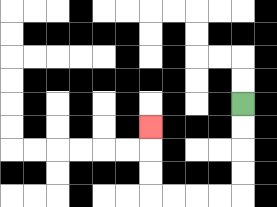{'start': '[10, 4]', 'end': '[6, 5]', 'path_directions': 'D,D,D,D,L,L,L,L,U,U,U', 'path_coordinates': '[[10, 4], [10, 5], [10, 6], [10, 7], [10, 8], [9, 8], [8, 8], [7, 8], [6, 8], [6, 7], [6, 6], [6, 5]]'}